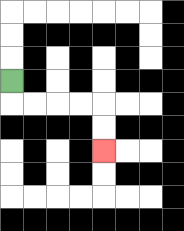{'start': '[0, 3]', 'end': '[4, 6]', 'path_directions': 'D,R,R,R,R,D,D', 'path_coordinates': '[[0, 3], [0, 4], [1, 4], [2, 4], [3, 4], [4, 4], [4, 5], [4, 6]]'}